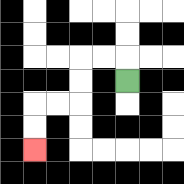{'start': '[5, 3]', 'end': '[1, 6]', 'path_directions': 'U,L,L,D,D,L,L,D,D', 'path_coordinates': '[[5, 3], [5, 2], [4, 2], [3, 2], [3, 3], [3, 4], [2, 4], [1, 4], [1, 5], [1, 6]]'}